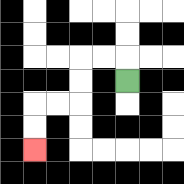{'start': '[5, 3]', 'end': '[1, 6]', 'path_directions': 'U,L,L,D,D,L,L,D,D', 'path_coordinates': '[[5, 3], [5, 2], [4, 2], [3, 2], [3, 3], [3, 4], [2, 4], [1, 4], [1, 5], [1, 6]]'}